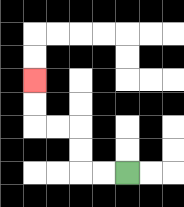{'start': '[5, 7]', 'end': '[1, 3]', 'path_directions': 'L,L,U,U,L,L,U,U', 'path_coordinates': '[[5, 7], [4, 7], [3, 7], [3, 6], [3, 5], [2, 5], [1, 5], [1, 4], [1, 3]]'}